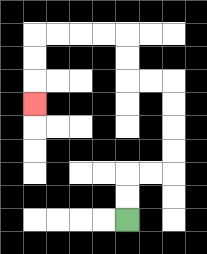{'start': '[5, 9]', 'end': '[1, 4]', 'path_directions': 'U,U,R,R,U,U,U,U,L,L,U,U,L,L,L,L,D,D,D', 'path_coordinates': '[[5, 9], [5, 8], [5, 7], [6, 7], [7, 7], [7, 6], [7, 5], [7, 4], [7, 3], [6, 3], [5, 3], [5, 2], [5, 1], [4, 1], [3, 1], [2, 1], [1, 1], [1, 2], [1, 3], [1, 4]]'}